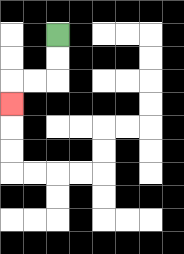{'start': '[2, 1]', 'end': '[0, 4]', 'path_directions': 'D,D,L,L,D', 'path_coordinates': '[[2, 1], [2, 2], [2, 3], [1, 3], [0, 3], [0, 4]]'}